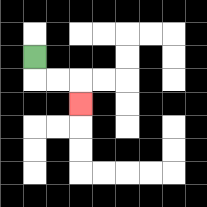{'start': '[1, 2]', 'end': '[3, 4]', 'path_directions': 'D,R,R,D', 'path_coordinates': '[[1, 2], [1, 3], [2, 3], [3, 3], [3, 4]]'}